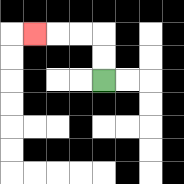{'start': '[4, 3]', 'end': '[1, 1]', 'path_directions': 'U,U,L,L,L', 'path_coordinates': '[[4, 3], [4, 2], [4, 1], [3, 1], [2, 1], [1, 1]]'}